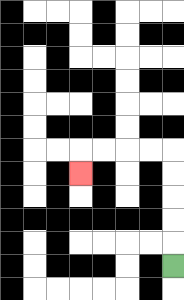{'start': '[7, 11]', 'end': '[3, 7]', 'path_directions': 'U,U,U,U,U,L,L,L,L,D', 'path_coordinates': '[[7, 11], [7, 10], [7, 9], [7, 8], [7, 7], [7, 6], [6, 6], [5, 6], [4, 6], [3, 6], [3, 7]]'}